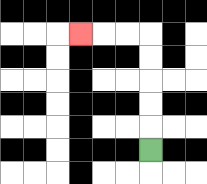{'start': '[6, 6]', 'end': '[3, 1]', 'path_directions': 'U,U,U,U,U,L,L,L', 'path_coordinates': '[[6, 6], [6, 5], [6, 4], [6, 3], [6, 2], [6, 1], [5, 1], [4, 1], [3, 1]]'}